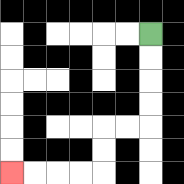{'start': '[6, 1]', 'end': '[0, 7]', 'path_directions': 'D,D,D,D,L,L,D,D,L,L,L,L', 'path_coordinates': '[[6, 1], [6, 2], [6, 3], [6, 4], [6, 5], [5, 5], [4, 5], [4, 6], [4, 7], [3, 7], [2, 7], [1, 7], [0, 7]]'}